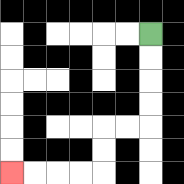{'start': '[6, 1]', 'end': '[0, 7]', 'path_directions': 'D,D,D,D,L,L,D,D,L,L,L,L', 'path_coordinates': '[[6, 1], [6, 2], [6, 3], [6, 4], [6, 5], [5, 5], [4, 5], [4, 6], [4, 7], [3, 7], [2, 7], [1, 7], [0, 7]]'}